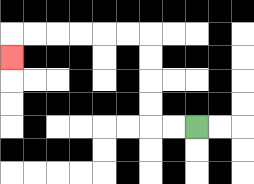{'start': '[8, 5]', 'end': '[0, 2]', 'path_directions': 'L,L,U,U,U,U,L,L,L,L,L,L,D', 'path_coordinates': '[[8, 5], [7, 5], [6, 5], [6, 4], [6, 3], [6, 2], [6, 1], [5, 1], [4, 1], [3, 1], [2, 1], [1, 1], [0, 1], [0, 2]]'}